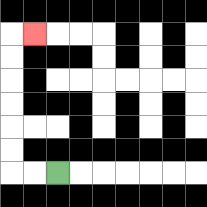{'start': '[2, 7]', 'end': '[1, 1]', 'path_directions': 'L,L,U,U,U,U,U,U,R', 'path_coordinates': '[[2, 7], [1, 7], [0, 7], [0, 6], [0, 5], [0, 4], [0, 3], [0, 2], [0, 1], [1, 1]]'}